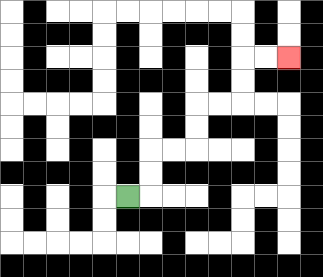{'start': '[5, 8]', 'end': '[12, 2]', 'path_directions': 'R,U,U,R,R,U,U,R,R,U,U,R,R', 'path_coordinates': '[[5, 8], [6, 8], [6, 7], [6, 6], [7, 6], [8, 6], [8, 5], [8, 4], [9, 4], [10, 4], [10, 3], [10, 2], [11, 2], [12, 2]]'}